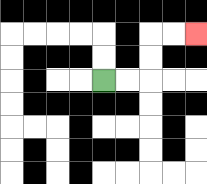{'start': '[4, 3]', 'end': '[8, 1]', 'path_directions': 'R,R,U,U,R,R', 'path_coordinates': '[[4, 3], [5, 3], [6, 3], [6, 2], [6, 1], [7, 1], [8, 1]]'}